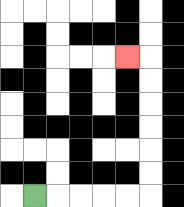{'start': '[1, 8]', 'end': '[5, 2]', 'path_directions': 'R,R,R,R,R,U,U,U,U,U,U,L', 'path_coordinates': '[[1, 8], [2, 8], [3, 8], [4, 8], [5, 8], [6, 8], [6, 7], [6, 6], [6, 5], [6, 4], [6, 3], [6, 2], [5, 2]]'}